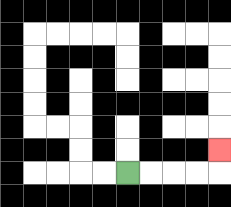{'start': '[5, 7]', 'end': '[9, 6]', 'path_directions': 'R,R,R,R,U', 'path_coordinates': '[[5, 7], [6, 7], [7, 7], [8, 7], [9, 7], [9, 6]]'}